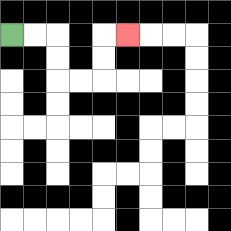{'start': '[0, 1]', 'end': '[5, 1]', 'path_directions': 'R,R,D,D,R,R,U,U,R', 'path_coordinates': '[[0, 1], [1, 1], [2, 1], [2, 2], [2, 3], [3, 3], [4, 3], [4, 2], [4, 1], [5, 1]]'}